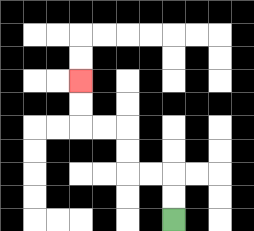{'start': '[7, 9]', 'end': '[3, 3]', 'path_directions': 'U,U,L,L,U,U,L,L,U,U', 'path_coordinates': '[[7, 9], [7, 8], [7, 7], [6, 7], [5, 7], [5, 6], [5, 5], [4, 5], [3, 5], [3, 4], [3, 3]]'}